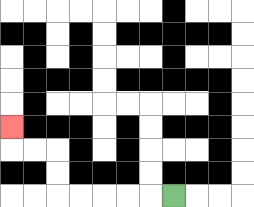{'start': '[7, 8]', 'end': '[0, 5]', 'path_directions': 'L,L,L,L,L,U,U,L,L,U', 'path_coordinates': '[[7, 8], [6, 8], [5, 8], [4, 8], [3, 8], [2, 8], [2, 7], [2, 6], [1, 6], [0, 6], [0, 5]]'}